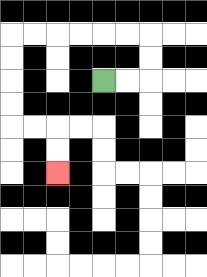{'start': '[4, 3]', 'end': '[2, 7]', 'path_directions': 'R,R,U,U,L,L,L,L,L,L,D,D,D,D,R,R,D,D', 'path_coordinates': '[[4, 3], [5, 3], [6, 3], [6, 2], [6, 1], [5, 1], [4, 1], [3, 1], [2, 1], [1, 1], [0, 1], [0, 2], [0, 3], [0, 4], [0, 5], [1, 5], [2, 5], [2, 6], [2, 7]]'}